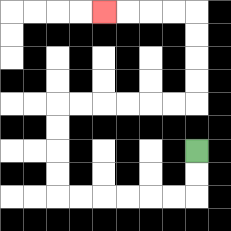{'start': '[8, 6]', 'end': '[4, 0]', 'path_directions': 'D,D,L,L,L,L,L,L,U,U,U,U,R,R,R,R,R,R,U,U,U,U,L,L,L,L', 'path_coordinates': '[[8, 6], [8, 7], [8, 8], [7, 8], [6, 8], [5, 8], [4, 8], [3, 8], [2, 8], [2, 7], [2, 6], [2, 5], [2, 4], [3, 4], [4, 4], [5, 4], [6, 4], [7, 4], [8, 4], [8, 3], [8, 2], [8, 1], [8, 0], [7, 0], [6, 0], [5, 0], [4, 0]]'}